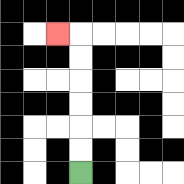{'start': '[3, 7]', 'end': '[2, 1]', 'path_directions': 'U,U,U,U,U,U,L', 'path_coordinates': '[[3, 7], [3, 6], [3, 5], [3, 4], [3, 3], [3, 2], [3, 1], [2, 1]]'}